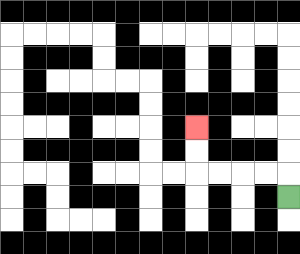{'start': '[12, 8]', 'end': '[8, 5]', 'path_directions': 'U,L,L,L,L,U,U', 'path_coordinates': '[[12, 8], [12, 7], [11, 7], [10, 7], [9, 7], [8, 7], [8, 6], [8, 5]]'}